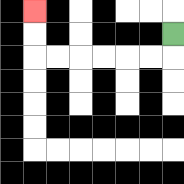{'start': '[7, 1]', 'end': '[1, 0]', 'path_directions': 'D,L,L,L,L,L,L,U,U', 'path_coordinates': '[[7, 1], [7, 2], [6, 2], [5, 2], [4, 2], [3, 2], [2, 2], [1, 2], [1, 1], [1, 0]]'}